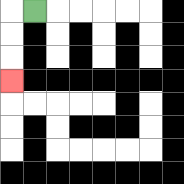{'start': '[1, 0]', 'end': '[0, 3]', 'path_directions': 'L,D,D,D', 'path_coordinates': '[[1, 0], [0, 0], [0, 1], [0, 2], [0, 3]]'}